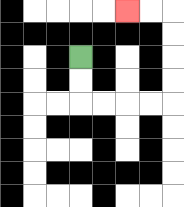{'start': '[3, 2]', 'end': '[5, 0]', 'path_directions': 'D,D,R,R,R,R,U,U,U,U,L,L', 'path_coordinates': '[[3, 2], [3, 3], [3, 4], [4, 4], [5, 4], [6, 4], [7, 4], [7, 3], [7, 2], [7, 1], [7, 0], [6, 0], [5, 0]]'}